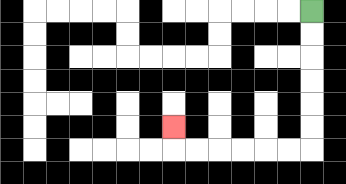{'start': '[13, 0]', 'end': '[7, 5]', 'path_directions': 'D,D,D,D,D,D,L,L,L,L,L,L,U', 'path_coordinates': '[[13, 0], [13, 1], [13, 2], [13, 3], [13, 4], [13, 5], [13, 6], [12, 6], [11, 6], [10, 6], [9, 6], [8, 6], [7, 6], [7, 5]]'}